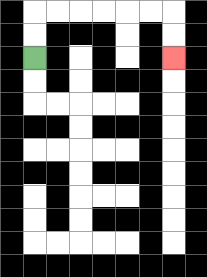{'start': '[1, 2]', 'end': '[7, 2]', 'path_directions': 'U,U,R,R,R,R,R,R,D,D', 'path_coordinates': '[[1, 2], [1, 1], [1, 0], [2, 0], [3, 0], [4, 0], [5, 0], [6, 0], [7, 0], [7, 1], [7, 2]]'}